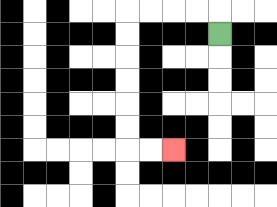{'start': '[9, 1]', 'end': '[7, 6]', 'path_directions': 'U,L,L,L,L,D,D,D,D,D,D,R,R', 'path_coordinates': '[[9, 1], [9, 0], [8, 0], [7, 0], [6, 0], [5, 0], [5, 1], [5, 2], [5, 3], [5, 4], [5, 5], [5, 6], [6, 6], [7, 6]]'}